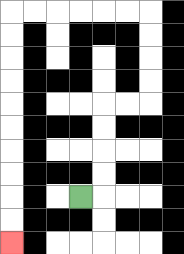{'start': '[3, 8]', 'end': '[0, 10]', 'path_directions': 'R,U,U,U,U,R,R,U,U,U,U,L,L,L,L,L,L,D,D,D,D,D,D,D,D,D,D', 'path_coordinates': '[[3, 8], [4, 8], [4, 7], [4, 6], [4, 5], [4, 4], [5, 4], [6, 4], [6, 3], [6, 2], [6, 1], [6, 0], [5, 0], [4, 0], [3, 0], [2, 0], [1, 0], [0, 0], [0, 1], [0, 2], [0, 3], [0, 4], [0, 5], [0, 6], [0, 7], [0, 8], [0, 9], [0, 10]]'}